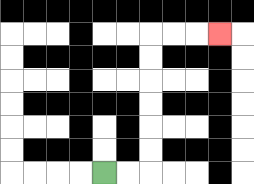{'start': '[4, 7]', 'end': '[9, 1]', 'path_directions': 'R,R,U,U,U,U,U,U,R,R,R', 'path_coordinates': '[[4, 7], [5, 7], [6, 7], [6, 6], [6, 5], [6, 4], [6, 3], [6, 2], [6, 1], [7, 1], [8, 1], [9, 1]]'}